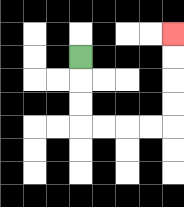{'start': '[3, 2]', 'end': '[7, 1]', 'path_directions': 'D,D,D,R,R,R,R,U,U,U,U', 'path_coordinates': '[[3, 2], [3, 3], [3, 4], [3, 5], [4, 5], [5, 5], [6, 5], [7, 5], [7, 4], [7, 3], [7, 2], [7, 1]]'}